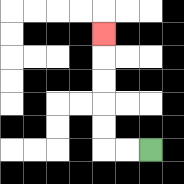{'start': '[6, 6]', 'end': '[4, 1]', 'path_directions': 'L,L,U,U,U,U,U', 'path_coordinates': '[[6, 6], [5, 6], [4, 6], [4, 5], [4, 4], [4, 3], [4, 2], [4, 1]]'}